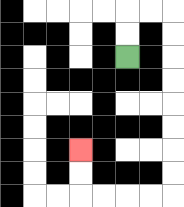{'start': '[5, 2]', 'end': '[3, 6]', 'path_directions': 'U,U,R,R,D,D,D,D,D,D,D,D,L,L,L,L,U,U', 'path_coordinates': '[[5, 2], [5, 1], [5, 0], [6, 0], [7, 0], [7, 1], [7, 2], [7, 3], [7, 4], [7, 5], [7, 6], [7, 7], [7, 8], [6, 8], [5, 8], [4, 8], [3, 8], [3, 7], [3, 6]]'}